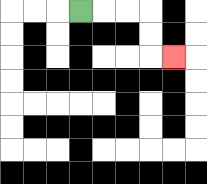{'start': '[3, 0]', 'end': '[7, 2]', 'path_directions': 'R,R,R,D,D,R', 'path_coordinates': '[[3, 0], [4, 0], [5, 0], [6, 0], [6, 1], [6, 2], [7, 2]]'}